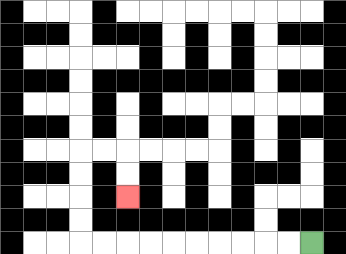{'start': '[13, 10]', 'end': '[5, 8]', 'path_directions': 'L,L,L,L,L,L,L,L,L,L,U,U,U,U,R,R,D,D', 'path_coordinates': '[[13, 10], [12, 10], [11, 10], [10, 10], [9, 10], [8, 10], [7, 10], [6, 10], [5, 10], [4, 10], [3, 10], [3, 9], [3, 8], [3, 7], [3, 6], [4, 6], [5, 6], [5, 7], [5, 8]]'}